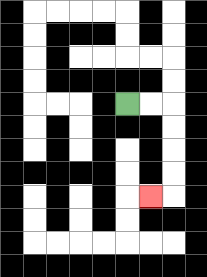{'start': '[5, 4]', 'end': '[6, 8]', 'path_directions': 'R,R,D,D,D,D,L', 'path_coordinates': '[[5, 4], [6, 4], [7, 4], [7, 5], [7, 6], [7, 7], [7, 8], [6, 8]]'}